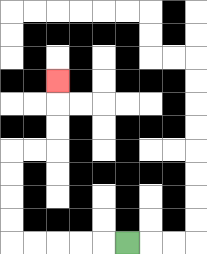{'start': '[5, 10]', 'end': '[2, 3]', 'path_directions': 'L,L,L,L,L,U,U,U,U,R,R,U,U,U', 'path_coordinates': '[[5, 10], [4, 10], [3, 10], [2, 10], [1, 10], [0, 10], [0, 9], [0, 8], [0, 7], [0, 6], [1, 6], [2, 6], [2, 5], [2, 4], [2, 3]]'}